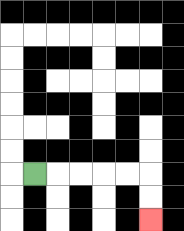{'start': '[1, 7]', 'end': '[6, 9]', 'path_directions': 'R,R,R,R,R,D,D', 'path_coordinates': '[[1, 7], [2, 7], [3, 7], [4, 7], [5, 7], [6, 7], [6, 8], [6, 9]]'}